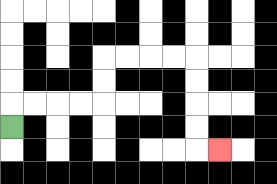{'start': '[0, 5]', 'end': '[9, 6]', 'path_directions': 'U,R,R,R,R,U,U,R,R,R,R,D,D,D,D,R', 'path_coordinates': '[[0, 5], [0, 4], [1, 4], [2, 4], [3, 4], [4, 4], [4, 3], [4, 2], [5, 2], [6, 2], [7, 2], [8, 2], [8, 3], [8, 4], [8, 5], [8, 6], [9, 6]]'}